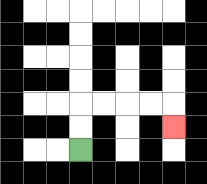{'start': '[3, 6]', 'end': '[7, 5]', 'path_directions': 'U,U,R,R,R,R,D', 'path_coordinates': '[[3, 6], [3, 5], [3, 4], [4, 4], [5, 4], [6, 4], [7, 4], [7, 5]]'}